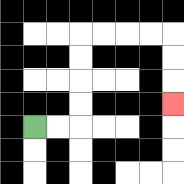{'start': '[1, 5]', 'end': '[7, 4]', 'path_directions': 'R,R,U,U,U,U,R,R,R,R,D,D,D', 'path_coordinates': '[[1, 5], [2, 5], [3, 5], [3, 4], [3, 3], [3, 2], [3, 1], [4, 1], [5, 1], [6, 1], [7, 1], [7, 2], [7, 3], [7, 4]]'}